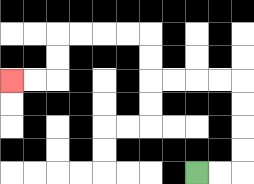{'start': '[8, 7]', 'end': '[0, 3]', 'path_directions': 'R,R,U,U,U,U,L,L,L,L,U,U,L,L,L,L,D,D,L,L', 'path_coordinates': '[[8, 7], [9, 7], [10, 7], [10, 6], [10, 5], [10, 4], [10, 3], [9, 3], [8, 3], [7, 3], [6, 3], [6, 2], [6, 1], [5, 1], [4, 1], [3, 1], [2, 1], [2, 2], [2, 3], [1, 3], [0, 3]]'}